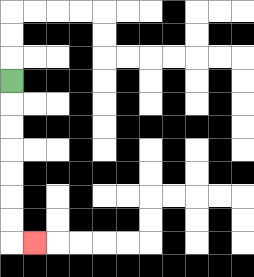{'start': '[0, 3]', 'end': '[1, 10]', 'path_directions': 'D,D,D,D,D,D,D,R', 'path_coordinates': '[[0, 3], [0, 4], [0, 5], [0, 6], [0, 7], [0, 8], [0, 9], [0, 10], [1, 10]]'}